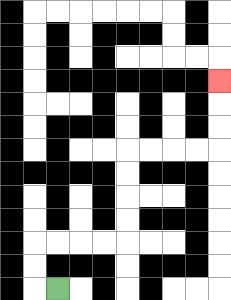{'start': '[2, 12]', 'end': '[9, 3]', 'path_directions': 'L,U,U,R,R,R,R,U,U,U,U,R,R,R,R,U,U,U', 'path_coordinates': '[[2, 12], [1, 12], [1, 11], [1, 10], [2, 10], [3, 10], [4, 10], [5, 10], [5, 9], [5, 8], [5, 7], [5, 6], [6, 6], [7, 6], [8, 6], [9, 6], [9, 5], [9, 4], [9, 3]]'}